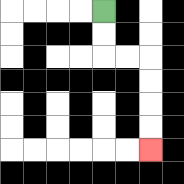{'start': '[4, 0]', 'end': '[6, 6]', 'path_directions': 'D,D,R,R,D,D,D,D', 'path_coordinates': '[[4, 0], [4, 1], [4, 2], [5, 2], [6, 2], [6, 3], [6, 4], [6, 5], [6, 6]]'}